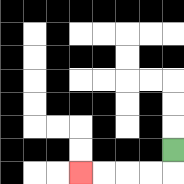{'start': '[7, 6]', 'end': '[3, 7]', 'path_directions': 'D,L,L,L,L', 'path_coordinates': '[[7, 6], [7, 7], [6, 7], [5, 7], [4, 7], [3, 7]]'}